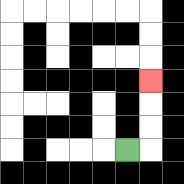{'start': '[5, 6]', 'end': '[6, 3]', 'path_directions': 'R,U,U,U', 'path_coordinates': '[[5, 6], [6, 6], [6, 5], [6, 4], [6, 3]]'}